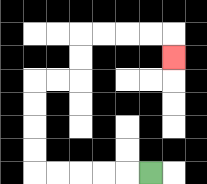{'start': '[6, 7]', 'end': '[7, 2]', 'path_directions': 'L,L,L,L,L,U,U,U,U,R,R,U,U,R,R,R,R,D', 'path_coordinates': '[[6, 7], [5, 7], [4, 7], [3, 7], [2, 7], [1, 7], [1, 6], [1, 5], [1, 4], [1, 3], [2, 3], [3, 3], [3, 2], [3, 1], [4, 1], [5, 1], [6, 1], [7, 1], [7, 2]]'}